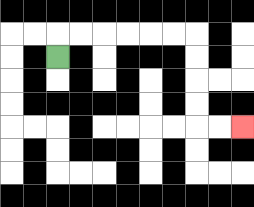{'start': '[2, 2]', 'end': '[10, 5]', 'path_directions': 'U,R,R,R,R,R,R,D,D,D,D,R,R', 'path_coordinates': '[[2, 2], [2, 1], [3, 1], [4, 1], [5, 1], [6, 1], [7, 1], [8, 1], [8, 2], [8, 3], [8, 4], [8, 5], [9, 5], [10, 5]]'}